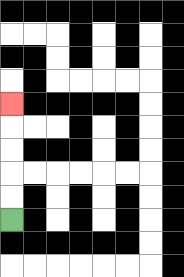{'start': '[0, 9]', 'end': '[0, 4]', 'path_directions': 'U,U,U,U,U', 'path_coordinates': '[[0, 9], [0, 8], [0, 7], [0, 6], [0, 5], [0, 4]]'}